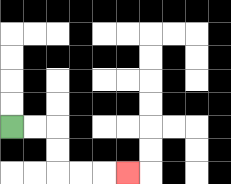{'start': '[0, 5]', 'end': '[5, 7]', 'path_directions': 'R,R,D,D,R,R,R', 'path_coordinates': '[[0, 5], [1, 5], [2, 5], [2, 6], [2, 7], [3, 7], [4, 7], [5, 7]]'}